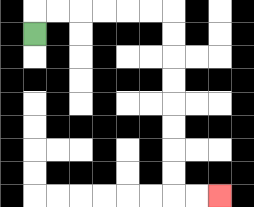{'start': '[1, 1]', 'end': '[9, 8]', 'path_directions': 'U,R,R,R,R,R,R,D,D,D,D,D,D,D,D,R,R', 'path_coordinates': '[[1, 1], [1, 0], [2, 0], [3, 0], [4, 0], [5, 0], [6, 0], [7, 0], [7, 1], [7, 2], [7, 3], [7, 4], [7, 5], [7, 6], [7, 7], [7, 8], [8, 8], [9, 8]]'}